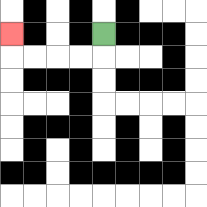{'start': '[4, 1]', 'end': '[0, 1]', 'path_directions': 'D,L,L,L,L,U', 'path_coordinates': '[[4, 1], [4, 2], [3, 2], [2, 2], [1, 2], [0, 2], [0, 1]]'}